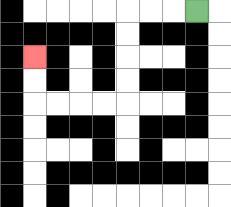{'start': '[8, 0]', 'end': '[1, 2]', 'path_directions': 'L,L,L,D,D,D,D,L,L,L,L,U,U', 'path_coordinates': '[[8, 0], [7, 0], [6, 0], [5, 0], [5, 1], [5, 2], [5, 3], [5, 4], [4, 4], [3, 4], [2, 4], [1, 4], [1, 3], [1, 2]]'}